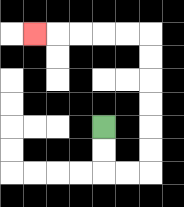{'start': '[4, 5]', 'end': '[1, 1]', 'path_directions': 'D,D,R,R,U,U,U,U,U,U,L,L,L,L,L', 'path_coordinates': '[[4, 5], [4, 6], [4, 7], [5, 7], [6, 7], [6, 6], [6, 5], [6, 4], [6, 3], [6, 2], [6, 1], [5, 1], [4, 1], [3, 1], [2, 1], [1, 1]]'}